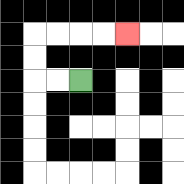{'start': '[3, 3]', 'end': '[5, 1]', 'path_directions': 'L,L,U,U,R,R,R,R', 'path_coordinates': '[[3, 3], [2, 3], [1, 3], [1, 2], [1, 1], [2, 1], [3, 1], [4, 1], [5, 1]]'}